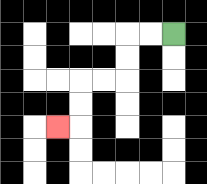{'start': '[7, 1]', 'end': '[2, 5]', 'path_directions': 'L,L,D,D,L,L,D,D,L', 'path_coordinates': '[[7, 1], [6, 1], [5, 1], [5, 2], [5, 3], [4, 3], [3, 3], [3, 4], [3, 5], [2, 5]]'}